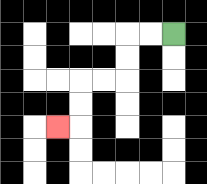{'start': '[7, 1]', 'end': '[2, 5]', 'path_directions': 'L,L,D,D,L,L,D,D,L', 'path_coordinates': '[[7, 1], [6, 1], [5, 1], [5, 2], [5, 3], [4, 3], [3, 3], [3, 4], [3, 5], [2, 5]]'}